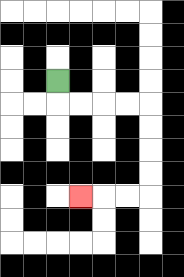{'start': '[2, 3]', 'end': '[3, 8]', 'path_directions': 'D,R,R,R,R,D,D,D,D,L,L,L', 'path_coordinates': '[[2, 3], [2, 4], [3, 4], [4, 4], [5, 4], [6, 4], [6, 5], [6, 6], [6, 7], [6, 8], [5, 8], [4, 8], [3, 8]]'}